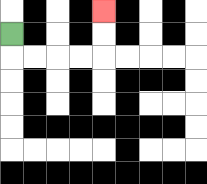{'start': '[0, 1]', 'end': '[4, 0]', 'path_directions': 'D,R,R,R,R,U,U', 'path_coordinates': '[[0, 1], [0, 2], [1, 2], [2, 2], [3, 2], [4, 2], [4, 1], [4, 0]]'}